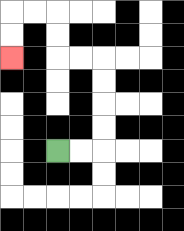{'start': '[2, 6]', 'end': '[0, 2]', 'path_directions': 'R,R,U,U,U,U,L,L,U,U,L,L,D,D', 'path_coordinates': '[[2, 6], [3, 6], [4, 6], [4, 5], [4, 4], [4, 3], [4, 2], [3, 2], [2, 2], [2, 1], [2, 0], [1, 0], [0, 0], [0, 1], [0, 2]]'}